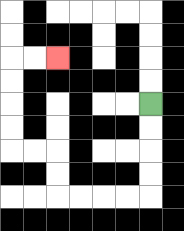{'start': '[6, 4]', 'end': '[2, 2]', 'path_directions': 'D,D,D,D,L,L,L,L,U,U,L,L,U,U,U,U,R,R', 'path_coordinates': '[[6, 4], [6, 5], [6, 6], [6, 7], [6, 8], [5, 8], [4, 8], [3, 8], [2, 8], [2, 7], [2, 6], [1, 6], [0, 6], [0, 5], [0, 4], [0, 3], [0, 2], [1, 2], [2, 2]]'}